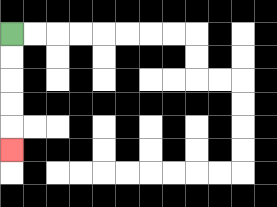{'start': '[0, 1]', 'end': '[0, 6]', 'path_directions': 'D,D,D,D,D', 'path_coordinates': '[[0, 1], [0, 2], [0, 3], [0, 4], [0, 5], [0, 6]]'}